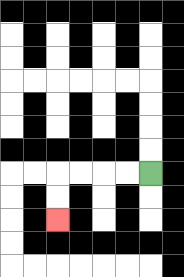{'start': '[6, 7]', 'end': '[2, 9]', 'path_directions': 'L,L,L,L,D,D', 'path_coordinates': '[[6, 7], [5, 7], [4, 7], [3, 7], [2, 7], [2, 8], [2, 9]]'}